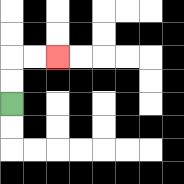{'start': '[0, 4]', 'end': '[2, 2]', 'path_directions': 'U,U,R,R', 'path_coordinates': '[[0, 4], [0, 3], [0, 2], [1, 2], [2, 2]]'}